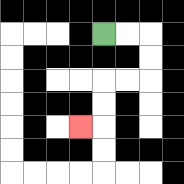{'start': '[4, 1]', 'end': '[3, 5]', 'path_directions': 'R,R,D,D,L,L,D,D,L', 'path_coordinates': '[[4, 1], [5, 1], [6, 1], [6, 2], [6, 3], [5, 3], [4, 3], [4, 4], [4, 5], [3, 5]]'}